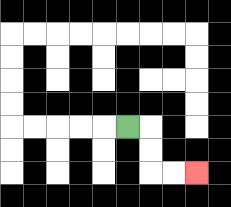{'start': '[5, 5]', 'end': '[8, 7]', 'path_directions': 'R,D,D,R,R', 'path_coordinates': '[[5, 5], [6, 5], [6, 6], [6, 7], [7, 7], [8, 7]]'}